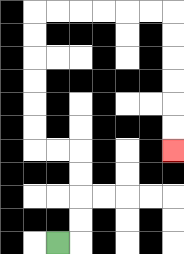{'start': '[2, 10]', 'end': '[7, 6]', 'path_directions': 'R,U,U,U,U,L,L,U,U,U,U,U,U,R,R,R,R,R,R,D,D,D,D,D,D', 'path_coordinates': '[[2, 10], [3, 10], [3, 9], [3, 8], [3, 7], [3, 6], [2, 6], [1, 6], [1, 5], [1, 4], [1, 3], [1, 2], [1, 1], [1, 0], [2, 0], [3, 0], [4, 0], [5, 0], [6, 0], [7, 0], [7, 1], [7, 2], [7, 3], [7, 4], [7, 5], [7, 6]]'}